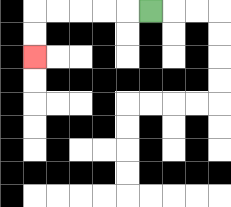{'start': '[6, 0]', 'end': '[1, 2]', 'path_directions': 'L,L,L,L,L,D,D', 'path_coordinates': '[[6, 0], [5, 0], [4, 0], [3, 0], [2, 0], [1, 0], [1, 1], [1, 2]]'}